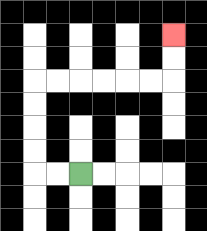{'start': '[3, 7]', 'end': '[7, 1]', 'path_directions': 'L,L,U,U,U,U,R,R,R,R,R,R,U,U', 'path_coordinates': '[[3, 7], [2, 7], [1, 7], [1, 6], [1, 5], [1, 4], [1, 3], [2, 3], [3, 3], [4, 3], [5, 3], [6, 3], [7, 3], [7, 2], [7, 1]]'}